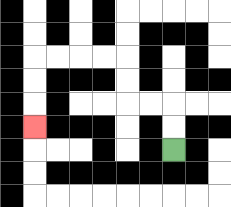{'start': '[7, 6]', 'end': '[1, 5]', 'path_directions': 'U,U,L,L,U,U,L,L,L,L,D,D,D', 'path_coordinates': '[[7, 6], [7, 5], [7, 4], [6, 4], [5, 4], [5, 3], [5, 2], [4, 2], [3, 2], [2, 2], [1, 2], [1, 3], [1, 4], [1, 5]]'}